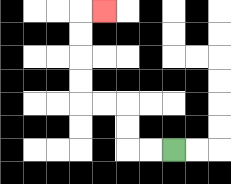{'start': '[7, 6]', 'end': '[4, 0]', 'path_directions': 'L,L,U,U,L,L,U,U,U,U,R', 'path_coordinates': '[[7, 6], [6, 6], [5, 6], [5, 5], [5, 4], [4, 4], [3, 4], [3, 3], [3, 2], [3, 1], [3, 0], [4, 0]]'}